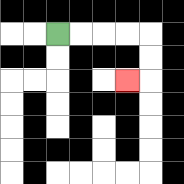{'start': '[2, 1]', 'end': '[5, 3]', 'path_directions': 'R,R,R,R,D,D,L', 'path_coordinates': '[[2, 1], [3, 1], [4, 1], [5, 1], [6, 1], [6, 2], [6, 3], [5, 3]]'}